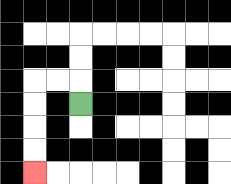{'start': '[3, 4]', 'end': '[1, 7]', 'path_directions': 'U,L,L,D,D,D,D', 'path_coordinates': '[[3, 4], [3, 3], [2, 3], [1, 3], [1, 4], [1, 5], [1, 6], [1, 7]]'}